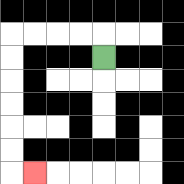{'start': '[4, 2]', 'end': '[1, 7]', 'path_directions': 'U,L,L,L,L,D,D,D,D,D,D,R', 'path_coordinates': '[[4, 2], [4, 1], [3, 1], [2, 1], [1, 1], [0, 1], [0, 2], [0, 3], [0, 4], [0, 5], [0, 6], [0, 7], [1, 7]]'}